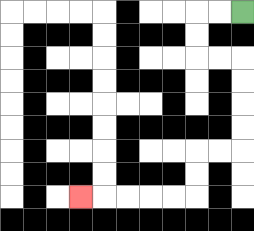{'start': '[10, 0]', 'end': '[3, 8]', 'path_directions': 'L,L,D,D,R,R,D,D,D,D,L,L,D,D,L,L,L,L,L', 'path_coordinates': '[[10, 0], [9, 0], [8, 0], [8, 1], [8, 2], [9, 2], [10, 2], [10, 3], [10, 4], [10, 5], [10, 6], [9, 6], [8, 6], [8, 7], [8, 8], [7, 8], [6, 8], [5, 8], [4, 8], [3, 8]]'}